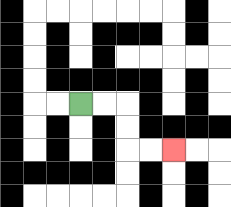{'start': '[3, 4]', 'end': '[7, 6]', 'path_directions': 'R,R,D,D,R,R', 'path_coordinates': '[[3, 4], [4, 4], [5, 4], [5, 5], [5, 6], [6, 6], [7, 6]]'}